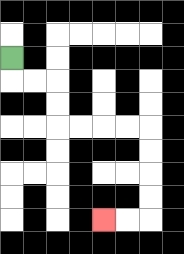{'start': '[0, 2]', 'end': '[4, 9]', 'path_directions': 'D,R,R,D,D,R,R,R,R,D,D,D,D,L,L', 'path_coordinates': '[[0, 2], [0, 3], [1, 3], [2, 3], [2, 4], [2, 5], [3, 5], [4, 5], [5, 5], [6, 5], [6, 6], [6, 7], [6, 8], [6, 9], [5, 9], [4, 9]]'}